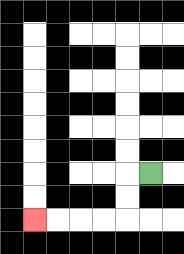{'start': '[6, 7]', 'end': '[1, 9]', 'path_directions': 'L,D,D,L,L,L,L', 'path_coordinates': '[[6, 7], [5, 7], [5, 8], [5, 9], [4, 9], [3, 9], [2, 9], [1, 9]]'}